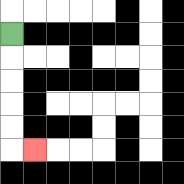{'start': '[0, 1]', 'end': '[1, 6]', 'path_directions': 'D,D,D,D,D,R', 'path_coordinates': '[[0, 1], [0, 2], [0, 3], [0, 4], [0, 5], [0, 6], [1, 6]]'}